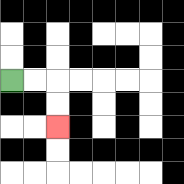{'start': '[0, 3]', 'end': '[2, 5]', 'path_directions': 'R,R,D,D', 'path_coordinates': '[[0, 3], [1, 3], [2, 3], [2, 4], [2, 5]]'}